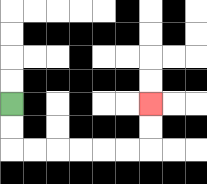{'start': '[0, 4]', 'end': '[6, 4]', 'path_directions': 'D,D,R,R,R,R,R,R,U,U', 'path_coordinates': '[[0, 4], [0, 5], [0, 6], [1, 6], [2, 6], [3, 6], [4, 6], [5, 6], [6, 6], [6, 5], [6, 4]]'}